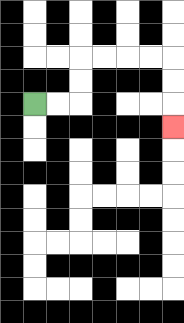{'start': '[1, 4]', 'end': '[7, 5]', 'path_directions': 'R,R,U,U,R,R,R,R,D,D,D', 'path_coordinates': '[[1, 4], [2, 4], [3, 4], [3, 3], [3, 2], [4, 2], [5, 2], [6, 2], [7, 2], [7, 3], [7, 4], [7, 5]]'}